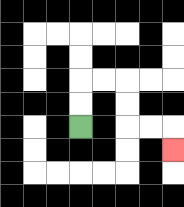{'start': '[3, 5]', 'end': '[7, 6]', 'path_directions': 'U,U,R,R,D,D,R,R,D', 'path_coordinates': '[[3, 5], [3, 4], [3, 3], [4, 3], [5, 3], [5, 4], [5, 5], [6, 5], [7, 5], [7, 6]]'}